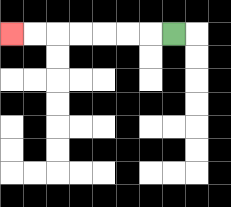{'start': '[7, 1]', 'end': '[0, 1]', 'path_directions': 'L,L,L,L,L,L,L', 'path_coordinates': '[[7, 1], [6, 1], [5, 1], [4, 1], [3, 1], [2, 1], [1, 1], [0, 1]]'}